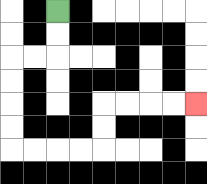{'start': '[2, 0]', 'end': '[8, 4]', 'path_directions': 'D,D,L,L,D,D,D,D,R,R,R,R,U,U,R,R,R,R', 'path_coordinates': '[[2, 0], [2, 1], [2, 2], [1, 2], [0, 2], [0, 3], [0, 4], [0, 5], [0, 6], [1, 6], [2, 6], [3, 6], [4, 6], [4, 5], [4, 4], [5, 4], [6, 4], [7, 4], [8, 4]]'}